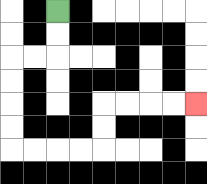{'start': '[2, 0]', 'end': '[8, 4]', 'path_directions': 'D,D,L,L,D,D,D,D,R,R,R,R,U,U,R,R,R,R', 'path_coordinates': '[[2, 0], [2, 1], [2, 2], [1, 2], [0, 2], [0, 3], [0, 4], [0, 5], [0, 6], [1, 6], [2, 6], [3, 6], [4, 6], [4, 5], [4, 4], [5, 4], [6, 4], [7, 4], [8, 4]]'}